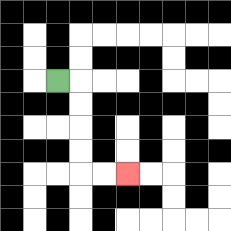{'start': '[2, 3]', 'end': '[5, 7]', 'path_directions': 'R,D,D,D,D,R,R', 'path_coordinates': '[[2, 3], [3, 3], [3, 4], [3, 5], [3, 6], [3, 7], [4, 7], [5, 7]]'}